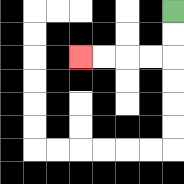{'start': '[7, 0]', 'end': '[3, 2]', 'path_directions': 'D,D,L,L,L,L', 'path_coordinates': '[[7, 0], [7, 1], [7, 2], [6, 2], [5, 2], [4, 2], [3, 2]]'}